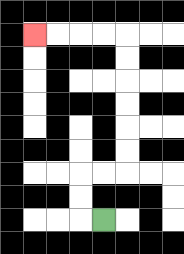{'start': '[4, 9]', 'end': '[1, 1]', 'path_directions': 'L,U,U,R,R,U,U,U,U,U,U,L,L,L,L', 'path_coordinates': '[[4, 9], [3, 9], [3, 8], [3, 7], [4, 7], [5, 7], [5, 6], [5, 5], [5, 4], [5, 3], [5, 2], [5, 1], [4, 1], [3, 1], [2, 1], [1, 1]]'}